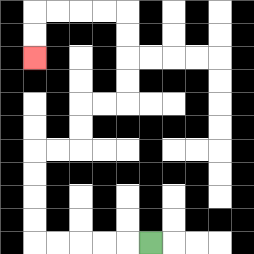{'start': '[6, 10]', 'end': '[1, 2]', 'path_directions': 'L,L,L,L,L,U,U,U,U,R,R,U,U,R,R,U,U,U,U,L,L,L,L,D,D', 'path_coordinates': '[[6, 10], [5, 10], [4, 10], [3, 10], [2, 10], [1, 10], [1, 9], [1, 8], [1, 7], [1, 6], [2, 6], [3, 6], [3, 5], [3, 4], [4, 4], [5, 4], [5, 3], [5, 2], [5, 1], [5, 0], [4, 0], [3, 0], [2, 0], [1, 0], [1, 1], [1, 2]]'}